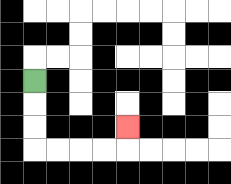{'start': '[1, 3]', 'end': '[5, 5]', 'path_directions': 'D,D,D,R,R,R,R,U', 'path_coordinates': '[[1, 3], [1, 4], [1, 5], [1, 6], [2, 6], [3, 6], [4, 6], [5, 6], [5, 5]]'}